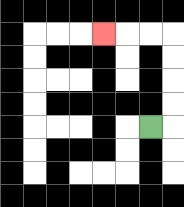{'start': '[6, 5]', 'end': '[4, 1]', 'path_directions': 'R,U,U,U,U,L,L,L', 'path_coordinates': '[[6, 5], [7, 5], [7, 4], [7, 3], [7, 2], [7, 1], [6, 1], [5, 1], [4, 1]]'}